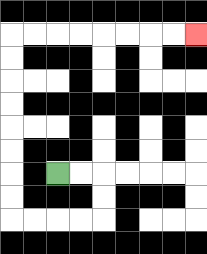{'start': '[2, 7]', 'end': '[8, 1]', 'path_directions': 'R,R,D,D,L,L,L,L,U,U,U,U,U,U,U,U,R,R,R,R,R,R,R,R', 'path_coordinates': '[[2, 7], [3, 7], [4, 7], [4, 8], [4, 9], [3, 9], [2, 9], [1, 9], [0, 9], [0, 8], [0, 7], [0, 6], [0, 5], [0, 4], [0, 3], [0, 2], [0, 1], [1, 1], [2, 1], [3, 1], [4, 1], [5, 1], [6, 1], [7, 1], [8, 1]]'}